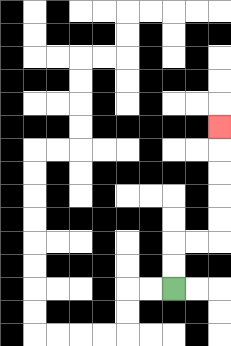{'start': '[7, 12]', 'end': '[9, 5]', 'path_directions': 'U,U,R,R,U,U,U,U,U', 'path_coordinates': '[[7, 12], [7, 11], [7, 10], [8, 10], [9, 10], [9, 9], [9, 8], [9, 7], [9, 6], [9, 5]]'}